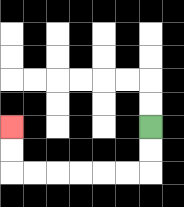{'start': '[6, 5]', 'end': '[0, 5]', 'path_directions': 'D,D,L,L,L,L,L,L,U,U', 'path_coordinates': '[[6, 5], [6, 6], [6, 7], [5, 7], [4, 7], [3, 7], [2, 7], [1, 7], [0, 7], [0, 6], [0, 5]]'}